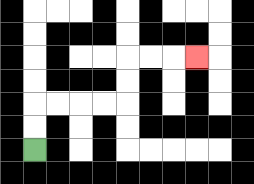{'start': '[1, 6]', 'end': '[8, 2]', 'path_directions': 'U,U,R,R,R,R,U,U,R,R,R', 'path_coordinates': '[[1, 6], [1, 5], [1, 4], [2, 4], [3, 4], [4, 4], [5, 4], [5, 3], [5, 2], [6, 2], [7, 2], [8, 2]]'}